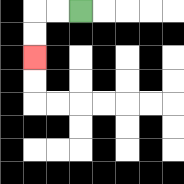{'start': '[3, 0]', 'end': '[1, 2]', 'path_directions': 'L,L,D,D', 'path_coordinates': '[[3, 0], [2, 0], [1, 0], [1, 1], [1, 2]]'}